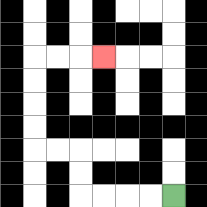{'start': '[7, 8]', 'end': '[4, 2]', 'path_directions': 'L,L,L,L,U,U,L,L,U,U,U,U,R,R,R', 'path_coordinates': '[[7, 8], [6, 8], [5, 8], [4, 8], [3, 8], [3, 7], [3, 6], [2, 6], [1, 6], [1, 5], [1, 4], [1, 3], [1, 2], [2, 2], [3, 2], [4, 2]]'}